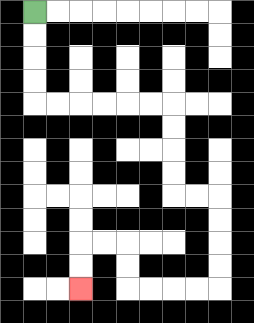{'start': '[1, 0]', 'end': '[3, 12]', 'path_directions': 'D,D,D,D,R,R,R,R,R,R,D,D,D,D,R,R,D,D,D,D,L,L,L,L,U,U,L,L,D,D', 'path_coordinates': '[[1, 0], [1, 1], [1, 2], [1, 3], [1, 4], [2, 4], [3, 4], [4, 4], [5, 4], [6, 4], [7, 4], [7, 5], [7, 6], [7, 7], [7, 8], [8, 8], [9, 8], [9, 9], [9, 10], [9, 11], [9, 12], [8, 12], [7, 12], [6, 12], [5, 12], [5, 11], [5, 10], [4, 10], [3, 10], [3, 11], [3, 12]]'}